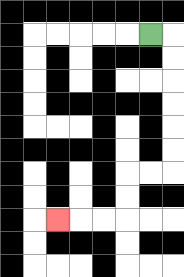{'start': '[6, 1]', 'end': '[2, 9]', 'path_directions': 'R,D,D,D,D,D,D,L,L,D,D,L,L,L', 'path_coordinates': '[[6, 1], [7, 1], [7, 2], [7, 3], [7, 4], [7, 5], [7, 6], [7, 7], [6, 7], [5, 7], [5, 8], [5, 9], [4, 9], [3, 9], [2, 9]]'}